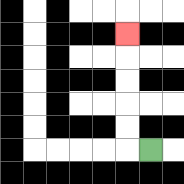{'start': '[6, 6]', 'end': '[5, 1]', 'path_directions': 'L,U,U,U,U,U', 'path_coordinates': '[[6, 6], [5, 6], [5, 5], [5, 4], [5, 3], [5, 2], [5, 1]]'}